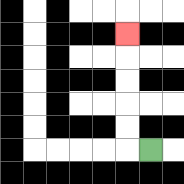{'start': '[6, 6]', 'end': '[5, 1]', 'path_directions': 'L,U,U,U,U,U', 'path_coordinates': '[[6, 6], [5, 6], [5, 5], [5, 4], [5, 3], [5, 2], [5, 1]]'}